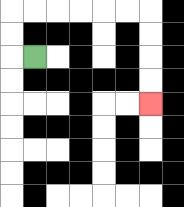{'start': '[1, 2]', 'end': '[6, 4]', 'path_directions': 'L,U,U,R,R,R,R,R,R,D,D,D,D', 'path_coordinates': '[[1, 2], [0, 2], [0, 1], [0, 0], [1, 0], [2, 0], [3, 0], [4, 0], [5, 0], [6, 0], [6, 1], [6, 2], [6, 3], [6, 4]]'}